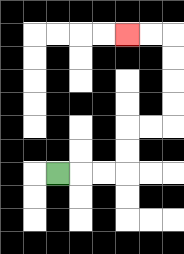{'start': '[2, 7]', 'end': '[5, 1]', 'path_directions': 'R,R,R,U,U,R,R,U,U,U,U,L,L', 'path_coordinates': '[[2, 7], [3, 7], [4, 7], [5, 7], [5, 6], [5, 5], [6, 5], [7, 5], [7, 4], [7, 3], [7, 2], [7, 1], [6, 1], [5, 1]]'}